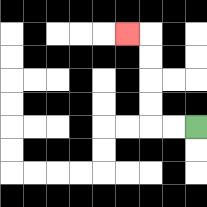{'start': '[8, 5]', 'end': '[5, 1]', 'path_directions': 'L,L,U,U,U,U,L', 'path_coordinates': '[[8, 5], [7, 5], [6, 5], [6, 4], [6, 3], [6, 2], [6, 1], [5, 1]]'}